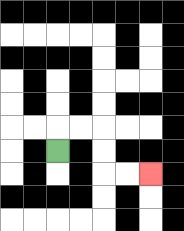{'start': '[2, 6]', 'end': '[6, 7]', 'path_directions': 'U,R,R,D,D,R,R', 'path_coordinates': '[[2, 6], [2, 5], [3, 5], [4, 5], [4, 6], [4, 7], [5, 7], [6, 7]]'}